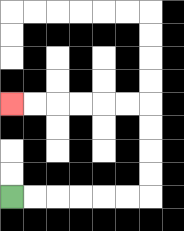{'start': '[0, 8]', 'end': '[0, 4]', 'path_directions': 'R,R,R,R,R,R,U,U,U,U,L,L,L,L,L,L', 'path_coordinates': '[[0, 8], [1, 8], [2, 8], [3, 8], [4, 8], [5, 8], [6, 8], [6, 7], [6, 6], [6, 5], [6, 4], [5, 4], [4, 4], [3, 4], [2, 4], [1, 4], [0, 4]]'}